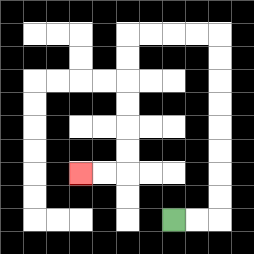{'start': '[7, 9]', 'end': '[3, 7]', 'path_directions': 'R,R,U,U,U,U,U,U,U,U,L,L,L,L,D,D,D,D,D,D,L,L', 'path_coordinates': '[[7, 9], [8, 9], [9, 9], [9, 8], [9, 7], [9, 6], [9, 5], [9, 4], [9, 3], [9, 2], [9, 1], [8, 1], [7, 1], [6, 1], [5, 1], [5, 2], [5, 3], [5, 4], [5, 5], [5, 6], [5, 7], [4, 7], [3, 7]]'}